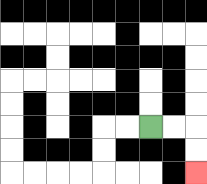{'start': '[6, 5]', 'end': '[8, 7]', 'path_directions': 'R,R,D,D', 'path_coordinates': '[[6, 5], [7, 5], [8, 5], [8, 6], [8, 7]]'}